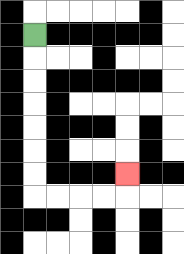{'start': '[1, 1]', 'end': '[5, 7]', 'path_directions': 'D,D,D,D,D,D,D,R,R,R,R,U', 'path_coordinates': '[[1, 1], [1, 2], [1, 3], [1, 4], [1, 5], [1, 6], [1, 7], [1, 8], [2, 8], [3, 8], [4, 8], [5, 8], [5, 7]]'}